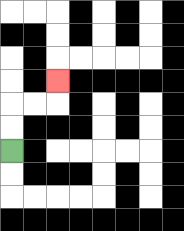{'start': '[0, 6]', 'end': '[2, 3]', 'path_directions': 'U,U,R,R,U', 'path_coordinates': '[[0, 6], [0, 5], [0, 4], [1, 4], [2, 4], [2, 3]]'}